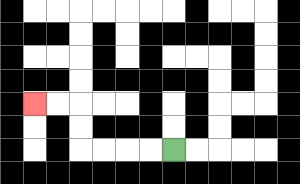{'start': '[7, 6]', 'end': '[1, 4]', 'path_directions': 'L,L,L,L,U,U,L,L', 'path_coordinates': '[[7, 6], [6, 6], [5, 6], [4, 6], [3, 6], [3, 5], [3, 4], [2, 4], [1, 4]]'}